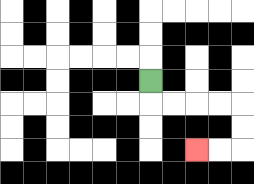{'start': '[6, 3]', 'end': '[8, 6]', 'path_directions': 'D,R,R,R,R,D,D,L,L', 'path_coordinates': '[[6, 3], [6, 4], [7, 4], [8, 4], [9, 4], [10, 4], [10, 5], [10, 6], [9, 6], [8, 6]]'}